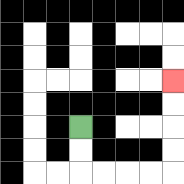{'start': '[3, 5]', 'end': '[7, 3]', 'path_directions': 'D,D,R,R,R,R,U,U,U,U', 'path_coordinates': '[[3, 5], [3, 6], [3, 7], [4, 7], [5, 7], [6, 7], [7, 7], [7, 6], [7, 5], [7, 4], [7, 3]]'}